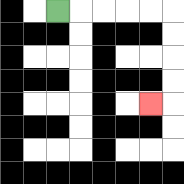{'start': '[2, 0]', 'end': '[6, 4]', 'path_directions': 'R,R,R,R,R,D,D,D,D,L', 'path_coordinates': '[[2, 0], [3, 0], [4, 0], [5, 0], [6, 0], [7, 0], [7, 1], [7, 2], [7, 3], [7, 4], [6, 4]]'}